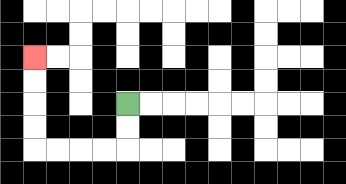{'start': '[5, 4]', 'end': '[1, 2]', 'path_directions': 'D,D,L,L,L,L,U,U,U,U', 'path_coordinates': '[[5, 4], [5, 5], [5, 6], [4, 6], [3, 6], [2, 6], [1, 6], [1, 5], [1, 4], [1, 3], [1, 2]]'}